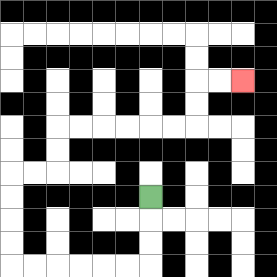{'start': '[6, 8]', 'end': '[10, 3]', 'path_directions': 'D,D,D,L,L,L,L,L,L,U,U,U,U,R,R,U,U,R,R,R,R,R,R,U,U,R,R', 'path_coordinates': '[[6, 8], [6, 9], [6, 10], [6, 11], [5, 11], [4, 11], [3, 11], [2, 11], [1, 11], [0, 11], [0, 10], [0, 9], [0, 8], [0, 7], [1, 7], [2, 7], [2, 6], [2, 5], [3, 5], [4, 5], [5, 5], [6, 5], [7, 5], [8, 5], [8, 4], [8, 3], [9, 3], [10, 3]]'}